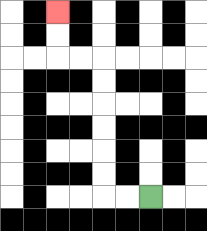{'start': '[6, 8]', 'end': '[2, 0]', 'path_directions': 'L,L,U,U,U,U,U,U,L,L,U,U', 'path_coordinates': '[[6, 8], [5, 8], [4, 8], [4, 7], [4, 6], [4, 5], [4, 4], [4, 3], [4, 2], [3, 2], [2, 2], [2, 1], [2, 0]]'}